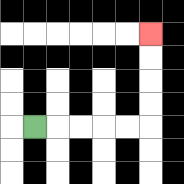{'start': '[1, 5]', 'end': '[6, 1]', 'path_directions': 'R,R,R,R,R,U,U,U,U', 'path_coordinates': '[[1, 5], [2, 5], [3, 5], [4, 5], [5, 5], [6, 5], [6, 4], [6, 3], [6, 2], [6, 1]]'}